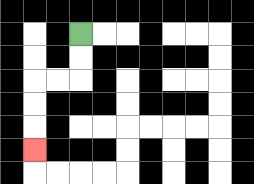{'start': '[3, 1]', 'end': '[1, 6]', 'path_directions': 'D,D,L,L,D,D,D', 'path_coordinates': '[[3, 1], [3, 2], [3, 3], [2, 3], [1, 3], [1, 4], [1, 5], [1, 6]]'}